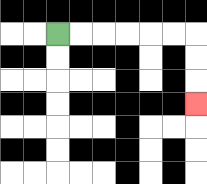{'start': '[2, 1]', 'end': '[8, 4]', 'path_directions': 'R,R,R,R,R,R,D,D,D', 'path_coordinates': '[[2, 1], [3, 1], [4, 1], [5, 1], [6, 1], [7, 1], [8, 1], [8, 2], [8, 3], [8, 4]]'}